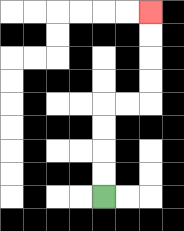{'start': '[4, 8]', 'end': '[6, 0]', 'path_directions': 'U,U,U,U,R,R,U,U,U,U', 'path_coordinates': '[[4, 8], [4, 7], [4, 6], [4, 5], [4, 4], [5, 4], [6, 4], [6, 3], [6, 2], [6, 1], [6, 0]]'}